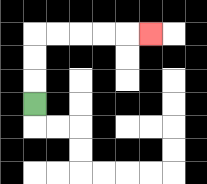{'start': '[1, 4]', 'end': '[6, 1]', 'path_directions': 'U,U,U,R,R,R,R,R', 'path_coordinates': '[[1, 4], [1, 3], [1, 2], [1, 1], [2, 1], [3, 1], [4, 1], [5, 1], [6, 1]]'}